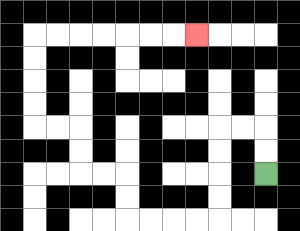{'start': '[11, 7]', 'end': '[8, 1]', 'path_directions': 'U,U,L,L,D,D,D,D,L,L,L,L,U,U,L,L,U,U,L,L,U,U,U,U,R,R,R,R,R,R,R', 'path_coordinates': '[[11, 7], [11, 6], [11, 5], [10, 5], [9, 5], [9, 6], [9, 7], [9, 8], [9, 9], [8, 9], [7, 9], [6, 9], [5, 9], [5, 8], [5, 7], [4, 7], [3, 7], [3, 6], [3, 5], [2, 5], [1, 5], [1, 4], [1, 3], [1, 2], [1, 1], [2, 1], [3, 1], [4, 1], [5, 1], [6, 1], [7, 1], [8, 1]]'}